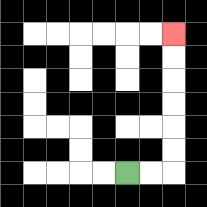{'start': '[5, 7]', 'end': '[7, 1]', 'path_directions': 'R,R,U,U,U,U,U,U', 'path_coordinates': '[[5, 7], [6, 7], [7, 7], [7, 6], [7, 5], [7, 4], [7, 3], [7, 2], [7, 1]]'}